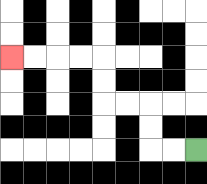{'start': '[8, 6]', 'end': '[0, 2]', 'path_directions': 'L,L,U,U,L,L,U,U,L,L,L,L', 'path_coordinates': '[[8, 6], [7, 6], [6, 6], [6, 5], [6, 4], [5, 4], [4, 4], [4, 3], [4, 2], [3, 2], [2, 2], [1, 2], [0, 2]]'}